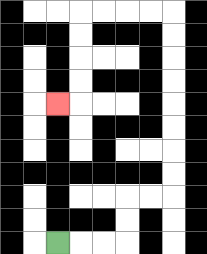{'start': '[2, 10]', 'end': '[2, 4]', 'path_directions': 'R,R,R,U,U,R,R,U,U,U,U,U,U,U,U,L,L,L,L,D,D,D,D,L', 'path_coordinates': '[[2, 10], [3, 10], [4, 10], [5, 10], [5, 9], [5, 8], [6, 8], [7, 8], [7, 7], [7, 6], [7, 5], [7, 4], [7, 3], [7, 2], [7, 1], [7, 0], [6, 0], [5, 0], [4, 0], [3, 0], [3, 1], [3, 2], [3, 3], [3, 4], [2, 4]]'}